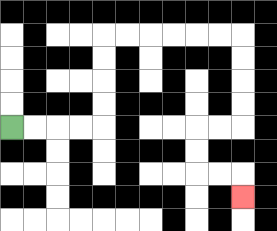{'start': '[0, 5]', 'end': '[10, 8]', 'path_directions': 'R,R,R,R,U,U,U,U,R,R,R,R,R,R,D,D,D,D,L,L,D,D,R,R,D', 'path_coordinates': '[[0, 5], [1, 5], [2, 5], [3, 5], [4, 5], [4, 4], [4, 3], [4, 2], [4, 1], [5, 1], [6, 1], [7, 1], [8, 1], [9, 1], [10, 1], [10, 2], [10, 3], [10, 4], [10, 5], [9, 5], [8, 5], [8, 6], [8, 7], [9, 7], [10, 7], [10, 8]]'}